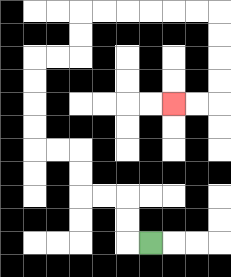{'start': '[6, 10]', 'end': '[7, 4]', 'path_directions': 'L,U,U,L,L,U,U,L,L,U,U,U,U,R,R,U,U,R,R,R,R,R,R,D,D,D,D,L,L', 'path_coordinates': '[[6, 10], [5, 10], [5, 9], [5, 8], [4, 8], [3, 8], [3, 7], [3, 6], [2, 6], [1, 6], [1, 5], [1, 4], [1, 3], [1, 2], [2, 2], [3, 2], [3, 1], [3, 0], [4, 0], [5, 0], [6, 0], [7, 0], [8, 0], [9, 0], [9, 1], [9, 2], [9, 3], [9, 4], [8, 4], [7, 4]]'}